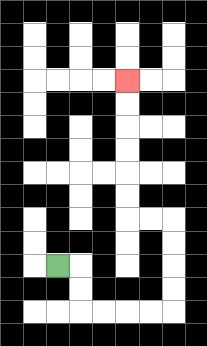{'start': '[2, 11]', 'end': '[5, 3]', 'path_directions': 'R,D,D,R,R,R,R,U,U,U,U,L,L,U,U,U,U,U,U', 'path_coordinates': '[[2, 11], [3, 11], [3, 12], [3, 13], [4, 13], [5, 13], [6, 13], [7, 13], [7, 12], [7, 11], [7, 10], [7, 9], [6, 9], [5, 9], [5, 8], [5, 7], [5, 6], [5, 5], [5, 4], [5, 3]]'}